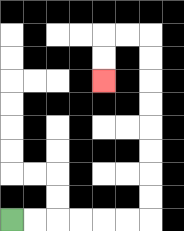{'start': '[0, 9]', 'end': '[4, 3]', 'path_directions': 'R,R,R,R,R,R,U,U,U,U,U,U,U,U,L,L,D,D', 'path_coordinates': '[[0, 9], [1, 9], [2, 9], [3, 9], [4, 9], [5, 9], [6, 9], [6, 8], [6, 7], [6, 6], [6, 5], [6, 4], [6, 3], [6, 2], [6, 1], [5, 1], [4, 1], [4, 2], [4, 3]]'}